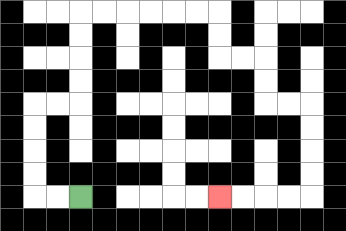{'start': '[3, 8]', 'end': '[9, 8]', 'path_directions': 'L,L,U,U,U,U,R,R,U,U,U,U,R,R,R,R,R,R,D,D,R,R,D,D,R,R,D,D,D,D,L,L,L,L', 'path_coordinates': '[[3, 8], [2, 8], [1, 8], [1, 7], [1, 6], [1, 5], [1, 4], [2, 4], [3, 4], [3, 3], [3, 2], [3, 1], [3, 0], [4, 0], [5, 0], [6, 0], [7, 0], [8, 0], [9, 0], [9, 1], [9, 2], [10, 2], [11, 2], [11, 3], [11, 4], [12, 4], [13, 4], [13, 5], [13, 6], [13, 7], [13, 8], [12, 8], [11, 8], [10, 8], [9, 8]]'}